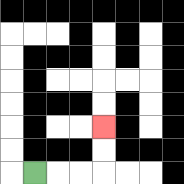{'start': '[1, 7]', 'end': '[4, 5]', 'path_directions': 'R,R,R,U,U', 'path_coordinates': '[[1, 7], [2, 7], [3, 7], [4, 7], [4, 6], [4, 5]]'}